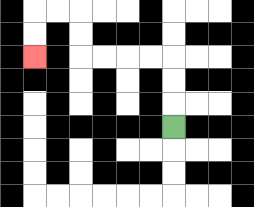{'start': '[7, 5]', 'end': '[1, 2]', 'path_directions': 'U,U,U,L,L,L,L,U,U,L,L,D,D', 'path_coordinates': '[[7, 5], [7, 4], [7, 3], [7, 2], [6, 2], [5, 2], [4, 2], [3, 2], [3, 1], [3, 0], [2, 0], [1, 0], [1, 1], [1, 2]]'}